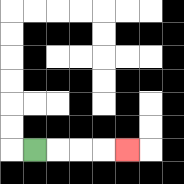{'start': '[1, 6]', 'end': '[5, 6]', 'path_directions': 'R,R,R,R', 'path_coordinates': '[[1, 6], [2, 6], [3, 6], [4, 6], [5, 6]]'}